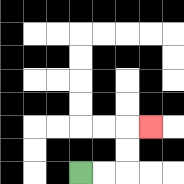{'start': '[3, 7]', 'end': '[6, 5]', 'path_directions': 'R,R,U,U,R', 'path_coordinates': '[[3, 7], [4, 7], [5, 7], [5, 6], [5, 5], [6, 5]]'}